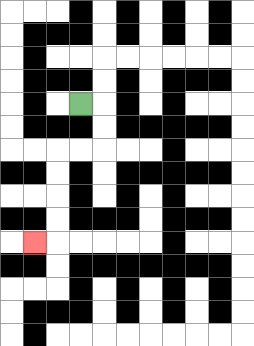{'start': '[3, 4]', 'end': '[1, 10]', 'path_directions': 'R,D,D,L,L,D,D,D,D,L', 'path_coordinates': '[[3, 4], [4, 4], [4, 5], [4, 6], [3, 6], [2, 6], [2, 7], [2, 8], [2, 9], [2, 10], [1, 10]]'}